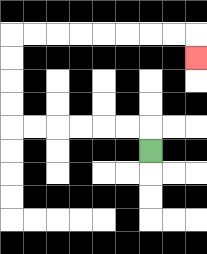{'start': '[6, 6]', 'end': '[8, 2]', 'path_directions': 'U,L,L,L,L,L,L,U,U,U,U,R,R,R,R,R,R,R,R,D', 'path_coordinates': '[[6, 6], [6, 5], [5, 5], [4, 5], [3, 5], [2, 5], [1, 5], [0, 5], [0, 4], [0, 3], [0, 2], [0, 1], [1, 1], [2, 1], [3, 1], [4, 1], [5, 1], [6, 1], [7, 1], [8, 1], [8, 2]]'}